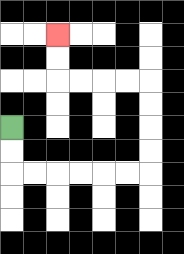{'start': '[0, 5]', 'end': '[2, 1]', 'path_directions': 'D,D,R,R,R,R,R,R,U,U,U,U,L,L,L,L,U,U', 'path_coordinates': '[[0, 5], [0, 6], [0, 7], [1, 7], [2, 7], [3, 7], [4, 7], [5, 7], [6, 7], [6, 6], [6, 5], [6, 4], [6, 3], [5, 3], [4, 3], [3, 3], [2, 3], [2, 2], [2, 1]]'}